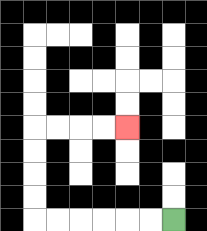{'start': '[7, 9]', 'end': '[5, 5]', 'path_directions': 'L,L,L,L,L,L,U,U,U,U,R,R,R,R', 'path_coordinates': '[[7, 9], [6, 9], [5, 9], [4, 9], [3, 9], [2, 9], [1, 9], [1, 8], [1, 7], [1, 6], [1, 5], [2, 5], [3, 5], [4, 5], [5, 5]]'}